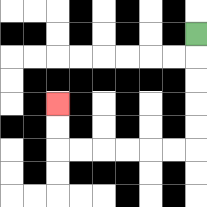{'start': '[8, 1]', 'end': '[2, 4]', 'path_directions': 'D,D,D,D,D,L,L,L,L,L,L,U,U', 'path_coordinates': '[[8, 1], [8, 2], [8, 3], [8, 4], [8, 5], [8, 6], [7, 6], [6, 6], [5, 6], [4, 6], [3, 6], [2, 6], [2, 5], [2, 4]]'}